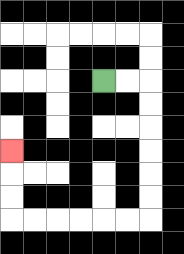{'start': '[4, 3]', 'end': '[0, 6]', 'path_directions': 'R,R,D,D,D,D,D,D,L,L,L,L,L,L,U,U,U', 'path_coordinates': '[[4, 3], [5, 3], [6, 3], [6, 4], [6, 5], [6, 6], [6, 7], [6, 8], [6, 9], [5, 9], [4, 9], [3, 9], [2, 9], [1, 9], [0, 9], [0, 8], [0, 7], [0, 6]]'}